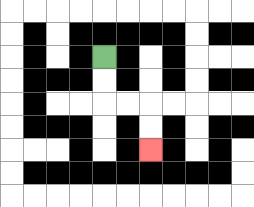{'start': '[4, 2]', 'end': '[6, 6]', 'path_directions': 'D,D,R,R,D,D', 'path_coordinates': '[[4, 2], [4, 3], [4, 4], [5, 4], [6, 4], [6, 5], [6, 6]]'}